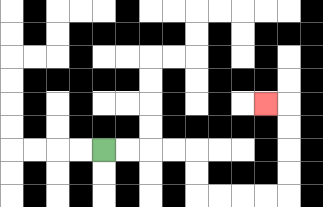{'start': '[4, 6]', 'end': '[11, 4]', 'path_directions': 'R,R,R,R,D,D,R,R,R,R,U,U,U,U,L', 'path_coordinates': '[[4, 6], [5, 6], [6, 6], [7, 6], [8, 6], [8, 7], [8, 8], [9, 8], [10, 8], [11, 8], [12, 8], [12, 7], [12, 6], [12, 5], [12, 4], [11, 4]]'}